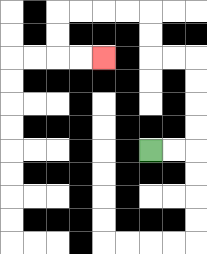{'start': '[6, 6]', 'end': '[4, 2]', 'path_directions': 'R,R,U,U,U,U,L,L,U,U,L,L,L,L,D,D,R,R', 'path_coordinates': '[[6, 6], [7, 6], [8, 6], [8, 5], [8, 4], [8, 3], [8, 2], [7, 2], [6, 2], [6, 1], [6, 0], [5, 0], [4, 0], [3, 0], [2, 0], [2, 1], [2, 2], [3, 2], [4, 2]]'}